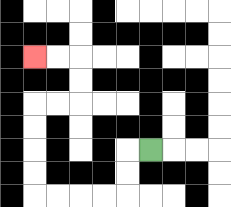{'start': '[6, 6]', 'end': '[1, 2]', 'path_directions': 'L,D,D,L,L,L,L,U,U,U,U,R,R,U,U,L,L', 'path_coordinates': '[[6, 6], [5, 6], [5, 7], [5, 8], [4, 8], [3, 8], [2, 8], [1, 8], [1, 7], [1, 6], [1, 5], [1, 4], [2, 4], [3, 4], [3, 3], [3, 2], [2, 2], [1, 2]]'}